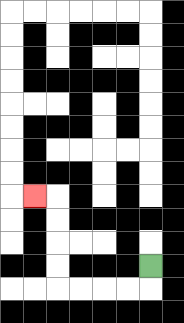{'start': '[6, 11]', 'end': '[1, 8]', 'path_directions': 'D,L,L,L,L,U,U,U,U,L', 'path_coordinates': '[[6, 11], [6, 12], [5, 12], [4, 12], [3, 12], [2, 12], [2, 11], [2, 10], [2, 9], [2, 8], [1, 8]]'}